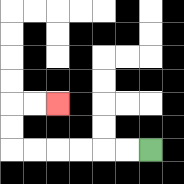{'start': '[6, 6]', 'end': '[2, 4]', 'path_directions': 'L,L,L,L,L,L,U,U,R,R', 'path_coordinates': '[[6, 6], [5, 6], [4, 6], [3, 6], [2, 6], [1, 6], [0, 6], [0, 5], [0, 4], [1, 4], [2, 4]]'}